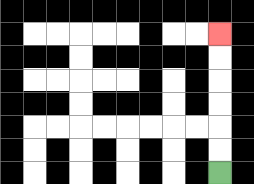{'start': '[9, 7]', 'end': '[9, 1]', 'path_directions': 'U,U,U,U,U,U', 'path_coordinates': '[[9, 7], [9, 6], [9, 5], [9, 4], [9, 3], [9, 2], [9, 1]]'}